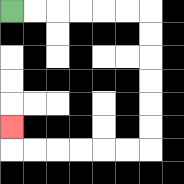{'start': '[0, 0]', 'end': '[0, 5]', 'path_directions': 'R,R,R,R,R,R,D,D,D,D,D,D,L,L,L,L,L,L,U', 'path_coordinates': '[[0, 0], [1, 0], [2, 0], [3, 0], [4, 0], [5, 0], [6, 0], [6, 1], [6, 2], [6, 3], [6, 4], [6, 5], [6, 6], [5, 6], [4, 6], [3, 6], [2, 6], [1, 6], [0, 6], [0, 5]]'}